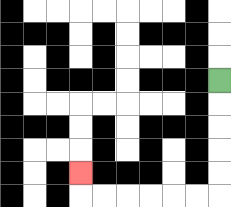{'start': '[9, 3]', 'end': '[3, 7]', 'path_directions': 'D,D,D,D,D,L,L,L,L,L,L,U', 'path_coordinates': '[[9, 3], [9, 4], [9, 5], [9, 6], [9, 7], [9, 8], [8, 8], [7, 8], [6, 8], [5, 8], [4, 8], [3, 8], [3, 7]]'}